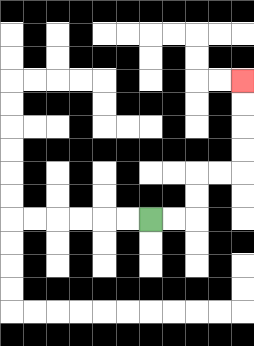{'start': '[6, 9]', 'end': '[10, 3]', 'path_directions': 'R,R,U,U,R,R,U,U,U,U', 'path_coordinates': '[[6, 9], [7, 9], [8, 9], [8, 8], [8, 7], [9, 7], [10, 7], [10, 6], [10, 5], [10, 4], [10, 3]]'}